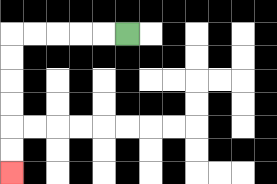{'start': '[5, 1]', 'end': '[0, 7]', 'path_directions': 'L,L,L,L,L,D,D,D,D,D,D', 'path_coordinates': '[[5, 1], [4, 1], [3, 1], [2, 1], [1, 1], [0, 1], [0, 2], [0, 3], [0, 4], [0, 5], [0, 6], [0, 7]]'}